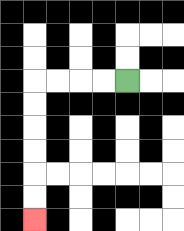{'start': '[5, 3]', 'end': '[1, 9]', 'path_directions': 'L,L,L,L,D,D,D,D,D,D', 'path_coordinates': '[[5, 3], [4, 3], [3, 3], [2, 3], [1, 3], [1, 4], [1, 5], [1, 6], [1, 7], [1, 8], [1, 9]]'}